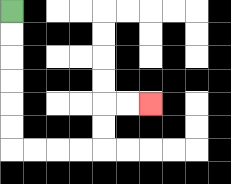{'start': '[0, 0]', 'end': '[6, 4]', 'path_directions': 'D,D,D,D,D,D,R,R,R,R,U,U,R,R', 'path_coordinates': '[[0, 0], [0, 1], [0, 2], [0, 3], [0, 4], [0, 5], [0, 6], [1, 6], [2, 6], [3, 6], [4, 6], [4, 5], [4, 4], [5, 4], [6, 4]]'}